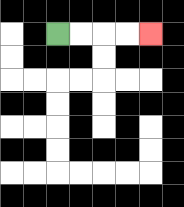{'start': '[2, 1]', 'end': '[6, 1]', 'path_directions': 'R,R,R,R', 'path_coordinates': '[[2, 1], [3, 1], [4, 1], [5, 1], [6, 1]]'}